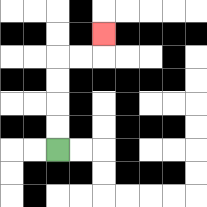{'start': '[2, 6]', 'end': '[4, 1]', 'path_directions': 'U,U,U,U,R,R,U', 'path_coordinates': '[[2, 6], [2, 5], [2, 4], [2, 3], [2, 2], [3, 2], [4, 2], [4, 1]]'}